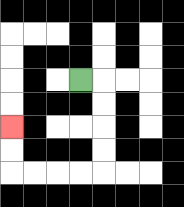{'start': '[3, 3]', 'end': '[0, 5]', 'path_directions': 'R,D,D,D,D,L,L,L,L,U,U', 'path_coordinates': '[[3, 3], [4, 3], [4, 4], [4, 5], [4, 6], [4, 7], [3, 7], [2, 7], [1, 7], [0, 7], [0, 6], [0, 5]]'}